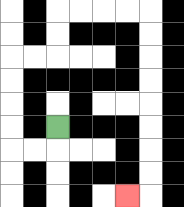{'start': '[2, 5]', 'end': '[5, 8]', 'path_directions': 'D,L,L,U,U,U,U,R,R,U,U,R,R,R,R,D,D,D,D,D,D,D,D,L', 'path_coordinates': '[[2, 5], [2, 6], [1, 6], [0, 6], [0, 5], [0, 4], [0, 3], [0, 2], [1, 2], [2, 2], [2, 1], [2, 0], [3, 0], [4, 0], [5, 0], [6, 0], [6, 1], [6, 2], [6, 3], [6, 4], [6, 5], [6, 6], [6, 7], [6, 8], [5, 8]]'}